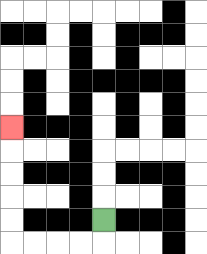{'start': '[4, 9]', 'end': '[0, 5]', 'path_directions': 'D,L,L,L,L,U,U,U,U,U', 'path_coordinates': '[[4, 9], [4, 10], [3, 10], [2, 10], [1, 10], [0, 10], [0, 9], [0, 8], [0, 7], [0, 6], [0, 5]]'}